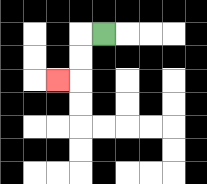{'start': '[4, 1]', 'end': '[2, 3]', 'path_directions': 'L,D,D,L', 'path_coordinates': '[[4, 1], [3, 1], [3, 2], [3, 3], [2, 3]]'}